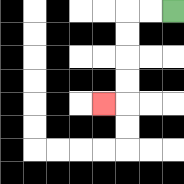{'start': '[7, 0]', 'end': '[4, 4]', 'path_directions': 'L,L,D,D,D,D,L', 'path_coordinates': '[[7, 0], [6, 0], [5, 0], [5, 1], [5, 2], [5, 3], [5, 4], [4, 4]]'}